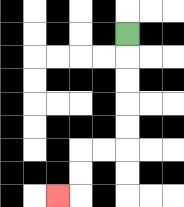{'start': '[5, 1]', 'end': '[2, 8]', 'path_directions': 'D,D,D,D,D,L,L,D,D,L', 'path_coordinates': '[[5, 1], [5, 2], [5, 3], [5, 4], [5, 5], [5, 6], [4, 6], [3, 6], [3, 7], [3, 8], [2, 8]]'}